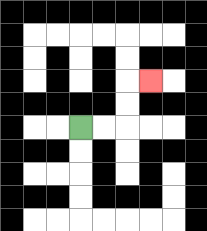{'start': '[3, 5]', 'end': '[6, 3]', 'path_directions': 'R,R,U,U,R', 'path_coordinates': '[[3, 5], [4, 5], [5, 5], [5, 4], [5, 3], [6, 3]]'}